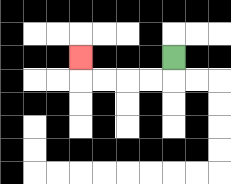{'start': '[7, 2]', 'end': '[3, 2]', 'path_directions': 'D,L,L,L,L,U', 'path_coordinates': '[[7, 2], [7, 3], [6, 3], [5, 3], [4, 3], [3, 3], [3, 2]]'}